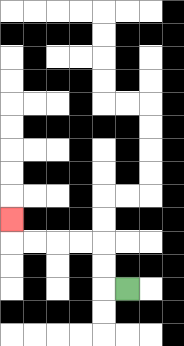{'start': '[5, 12]', 'end': '[0, 9]', 'path_directions': 'L,U,U,L,L,L,L,U', 'path_coordinates': '[[5, 12], [4, 12], [4, 11], [4, 10], [3, 10], [2, 10], [1, 10], [0, 10], [0, 9]]'}